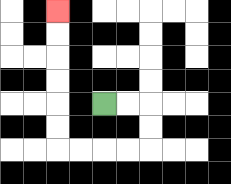{'start': '[4, 4]', 'end': '[2, 0]', 'path_directions': 'R,R,D,D,L,L,L,L,U,U,U,U,U,U', 'path_coordinates': '[[4, 4], [5, 4], [6, 4], [6, 5], [6, 6], [5, 6], [4, 6], [3, 6], [2, 6], [2, 5], [2, 4], [2, 3], [2, 2], [2, 1], [2, 0]]'}